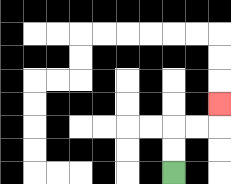{'start': '[7, 7]', 'end': '[9, 4]', 'path_directions': 'U,U,R,R,U', 'path_coordinates': '[[7, 7], [7, 6], [7, 5], [8, 5], [9, 5], [9, 4]]'}